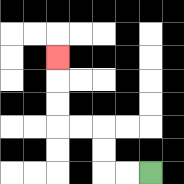{'start': '[6, 7]', 'end': '[2, 2]', 'path_directions': 'L,L,U,U,L,L,U,U,U', 'path_coordinates': '[[6, 7], [5, 7], [4, 7], [4, 6], [4, 5], [3, 5], [2, 5], [2, 4], [2, 3], [2, 2]]'}